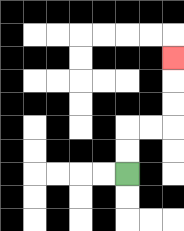{'start': '[5, 7]', 'end': '[7, 2]', 'path_directions': 'U,U,R,R,U,U,U', 'path_coordinates': '[[5, 7], [5, 6], [5, 5], [6, 5], [7, 5], [7, 4], [7, 3], [7, 2]]'}